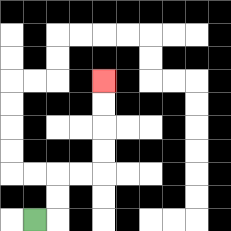{'start': '[1, 9]', 'end': '[4, 3]', 'path_directions': 'R,U,U,R,R,U,U,U,U', 'path_coordinates': '[[1, 9], [2, 9], [2, 8], [2, 7], [3, 7], [4, 7], [4, 6], [4, 5], [4, 4], [4, 3]]'}